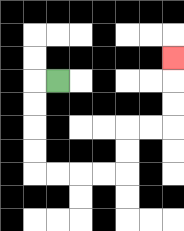{'start': '[2, 3]', 'end': '[7, 2]', 'path_directions': 'L,D,D,D,D,R,R,R,R,U,U,R,R,U,U,U', 'path_coordinates': '[[2, 3], [1, 3], [1, 4], [1, 5], [1, 6], [1, 7], [2, 7], [3, 7], [4, 7], [5, 7], [5, 6], [5, 5], [6, 5], [7, 5], [7, 4], [7, 3], [7, 2]]'}